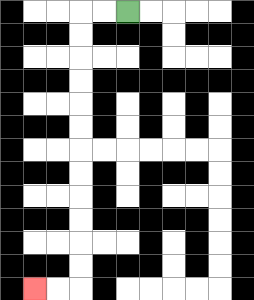{'start': '[5, 0]', 'end': '[1, 12]', 'path_directions': 'L,L,D,D,D,D,D,D,D,D,D,D,D,D,L,L', 'path_coordinates': '[[5, 0], [4, 0], [3, 0], [3, 1], [3, 2], [3, 3], [3, 4], [3, 5], [3, 6], [3, 7], [3, 8], [3, 9], [3, 10], [3, 11], [3, 12], [2, 12], [1, 12]]'}